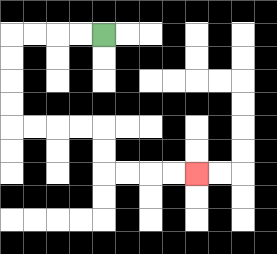{'start': '[4, 1]', 'end': '[8, 7]', 'path_directions': 'L,L,L,L,D,D,D,D,R,R,R,R,D,D,R,R,R,R', 'path_coordinates': '[[4, 1], [3, 1], [2, 1], [1, 1], [0, 1], [0, 2], [0, 3], [0, 4], [0, 5], [1, 5], [2, 5], [3, 5], [4, 5], [4, 6], [4, 7], [5, 7], [6, 7], [7, 7], [8, 7]]'}